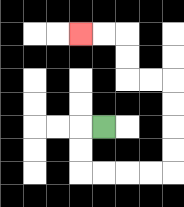{'start': '[4, 5]', 'end': '[3, 1]', 'path_directions': 'L,D,D,R,R,R,R,U,U,U,U,L,L,U,U,L,L', 'path_coordinates': '[[4, 5], [3, 5], [3, 6], [3, 7], [4, 7], [5, 7], [6, 7], [7, 7], [7, 6], [7, 5], [7, 4], [7, 3], [6, 3], [5, 3], [5, 2], [5, 1], [4, 1], [3, 1]]'}